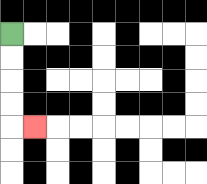{'start': '[0, 1]', 'end': '[1, 5]', 'path_directions': 'D,D,D,D,R', 'path_coordinates': '[[0, 1], [0, 2], [0, 3], [0, 4], [0, 5], [1, 5]]'}